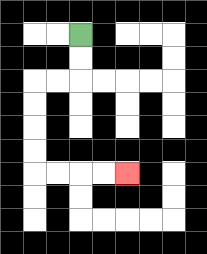{'start': '[3, 1]', 'end': '[5, 7]', 'path_directions': 'D,D,L,L,D,D,D,D,R,R,R,R', 'path_coordinates': '[[3, 1], [3, 2], [3, 3], [2, 3], [1, 3], [1, 4], [1, 5], [1, 6], [1, 7], [2, 7], [3, 7], [4, 7], [5, 7]]'}